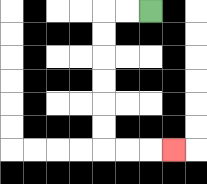{'start': '[6, 0]', 'end': '[7, 6]', 'path_directions': 'L,L,D,D,D,D,D,D,R,R,R', 'path_coordinates': '[[6, 0], [5, 0], [4, 0], [4, 1], [4, 2], [4, 3], [4, 4], [4, 5], [4, 6], [5, 6], [6, 6], [7, 6]]'}